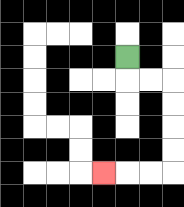{'start': '[5, 2]', 'end': '[4, 7]', 'path_directions': 'D,R,R,D,D,D,D,L,L,L', 'path_coordinates': '[[5, 2], [5, 3], [6, 3], [7, 3], [7, 4], [7, 5], [7, 6], [7, 7], [6, 7], [5, 7], [4, 7]]'}